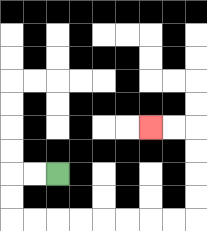{'start': '[2, 7]', 'end': '[6, 5]', 'path_directions': 'L,L,D,D,R,R,R,R,R,R,R,R,U,U,U,U,L,L', 'path_coordinates': '[[2, 7], [1, 7], [0, 7], [0, 8], [0, 9], [1, 9], [2, 9], [3, 9], [4, 9], [5, 9], [6, 9], [7, 9], [8, 9], [8, 8], [8, 7], [8, 6], [8, 5], [7, 5], [6, 5]]'}